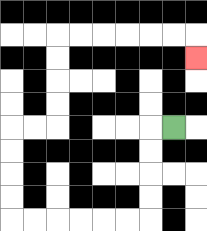{'start': '[7, 5]', 'end': '[8, 2]', 'path_directions': 'L,D,D,D,D,L,L,L,L,L,L,U,U,U,U,R,R,U,U,U,U,R,R,R,R,R,R,D', 'path_coordinates': '[[7, 5], [6, 5], [6, 6], [6, 7], [6, 8], [6, 9], [5, 9], [4, 9], [3, 9], [2, 9], [1, 9], [0, 9], [0, 8], [0, 7], [0, 6], [0, 5], [1, 5], [2, 5], [2, 4], [2, 3], [2, 2], [2, 1], [3, 1], [4, 1], [5, 1], [6, 1], [7, 1], [8, 1], [8, 2]]'}